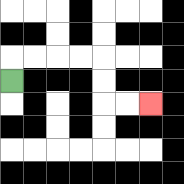{'start': '[0, 3]', 'end': '[6, 4]', 'path_directions': 'U,R,R,R,R,D,D,R,R', 'path_coordinates': '[[0, 3], [0, 2], [1, 2], [2, 2], [3, 2], [4, 2], [4, 3], [4, 4], [5, 4], [6, 4]]'}